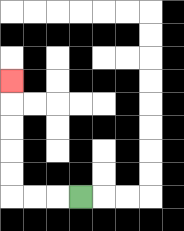{'start': '[3, 8]', 'end': '[0, 3]', 'path_directions': 'L,L,L,U,U,U,U,U', 'path_coordinates': '[[3, 8], [2, 8], [1, 8], [0, 8], [0, 7], [0, 6], [0, 5], [0, 4], [0, 3]]'}